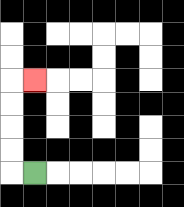{'start': '[1, 7]', 'end': '[1, 3]', 'path_directions': 'L,U,U,U,U,R', 'path_coordinates': '[[1, 7], [0, 7], [0, 6], [0, 5], [0, 4], [0, 3], [1, 3]]'}